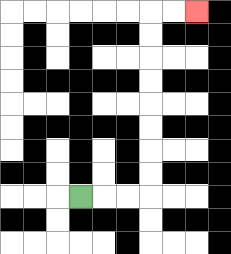{'start': '[3, 8]', 'end': '[8, 0]', 'path_directions': 'R,R,R,U,U,U,U,U,U,U,U,R,R', 'path_coordinates': '[[3, 8], [4, 8], [5, 8], [6, 8], [6, 7], [6, 6], [6, 5], [6, 4], [6, 3], [6, 2], [6, 1], [6, 0], [7, 0], [8, 0]]'}